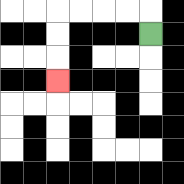{'start': '[6, 1]', 'end': '[2, 3]', 'path_directions': 'U,L,L,L,L,D,D,D', 'path_coordinates': '[[6, 1], [6, 0], [5, 0], [4, 0], [3, 0], [2, 0], [2, 1], [2, 2], [2, 3]]'}